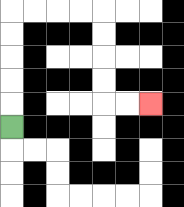{'start': '[0, 5]', 'end': '[6, 4]', 'path_directions': 'U,U,U,U,U,R,R,R,R,D,D,D,D,R,R', 'path_coordinates': '[[0, 5], [0, 4], [0, 3], [0, 2], [0, 1], [0, 0], [1, 0], [2, 0], [3, 0], [4, 0], [4, 1], [4, 2], [4, 3], [4, 4], [5, 4], [6, 4]]'}